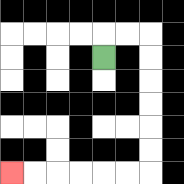{'start': '[4, 2]', 'end': '[0, 7]', 'path_directions': 'U,R,R,D,D,D,D,D,D,L,L,L,L,L,L', 'path_coordinates': '[[4, 2], [4, 1], [5, 1], [6, 1], [6, 2], [6, 3], [6, 4], [6, 5], [6, 6], [6, 7], [5, 7], [4, 7], [3, 7], [2, 7], [1, 7], [0, 7]]'}